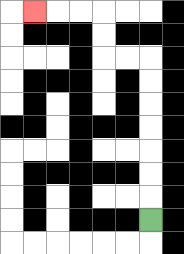{'start': '[6, 9]', 'end': '[1, 0]', 'path_directions': 'U,U,U,U,U,U,U,L,L,U,U,L,L,L', 'path_coordinates': '[[6, 9], [6, 8], [6, 7], [6, 6], [6, 5], [6, 4], [6, 3], [6, 2], [5, 2], [4, 2], [4, 1], [4, 0], [3, 0], [2, 0], [1, 0]]'}